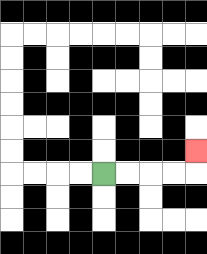{'start': '[4, 7]', 'end': '[8, 6]', 'path_directions': 'R,R,R,R,U', 'path_coordinates': '[[4, 7], [5, 7], [6, 7], [7, 7], [8, 7], [8, 6]]'}